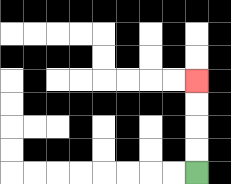{'start': '[8, 7]', 'end': '[8, 3]', 'path_directions': 'U,U,U,U', 'path_coordinates': '[[8, 7], [8, 6], [8, 5], [8, 4], [8, 3]]'}